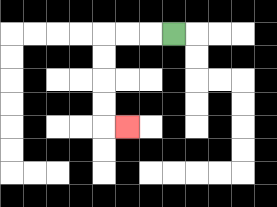{'start': '[7, 1]', 'end': '[5, 5]', 'path_directions': 'L,L,L,D,D,D,D,R', 'path_coordinates': '[[7, 1], [6, 1], [5, 1], [4, 1], [4, 2], [4, 3], [4, 4], [4, 5], [5, 5]]'}